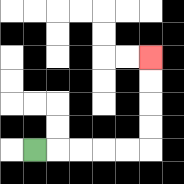{'start': '[1, 6]', 'end': '[6, 2]', 'path_directions': 'R,R,R,R,R,U,U,U,U', 'path_coordinates': '[[1, 6], [2, 6], [3, 6], [4, 6], [5, 6], [6, 6], [6, 5], [6, 4], [6, 3], [6, 2]]'}